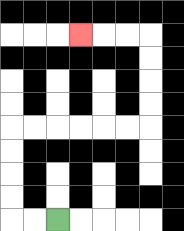{'start': '[2, 9]', 'end': '[3, 1]', 'path_directions': 'L,L,U,U,U,U,R,R,R,R,R,R,U,U,U,U,L,L,L', 'path_coordinates': '[[2, 9], [1, 9], [0, 9], [0, 8], [0, 7], [0, 6], [0, 5], [1, 5], [2, 5], [3, 5], [4, 5], [5, 5], [6, 5], [6, 4], [6, 3], [6, 2], [6, 1], [5, 1], [4, 1], [3, 1]]'}